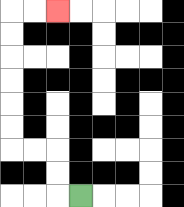{'start': '[3, 8]', 'end': '[2, 0]', 'path_directions': 'L,U,U,L,L,U,U,U,U,U,U,R,R', 'path_coordinates': '[[3, 8], [2, 8], [2, 7], [2, 6], [1, 6], [0, 6], [0, 5], [0, 4], [0, 3], [0, 2], [0, 1], [0, 0], [1, 0], [2, 0]]'}